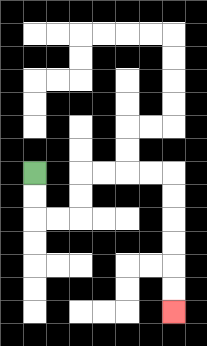{'start': '[1, 7]', 'end': '[7, 13]', 'path_directions': 'D,D,R,R,U,U,R,R,R,R,D,D,D,D,D,D', 'path_coordinates': '[[1, 7], [1, 8], [1, 9], [2, 9], [3, 9], [3, 8], [3, 7], [4, 7], [5, 7], [6, 7], [7, 7], [7, 8], [7, 9], [7, 10], [7, 11], [7, 12], [7, 13]]'}